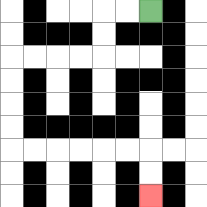{'start': '[6, 0]', 'end': '[6, 8]', 'path_directions': 'L,L,D,D,L,L,L,L,D,D,D,D,R,R,R,R,R,R,D,D', 'path_coordinates': '[[6, 0], [5, 0], [4, 0], [4, 1], [4, 2], [3, 2], [2, 2], [1, 2], [0, 2], [0, 3], [0, 4], [0, 5], [0, 6], [1, 6], [2, 6], [3, 6], [4, 6], [5, 6], [6, 6], [6, 7], [6, 8]]'}